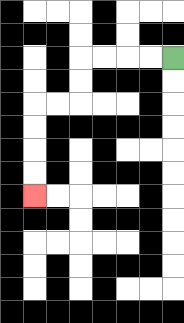{'start': '[7, 2]', 'end': '[1, 8]', 'path_directions': 'L,L,L,L,D,D,L,L,D,D,D,D', 'path_coordinates': '[[7, 2], [6, 2], [5, 2], [4, 2], [3, 2], [3, 3], [3, 4], [2, 4], [1, 4], [1, 5], [1, 6], [1, 7], [1, 8]]'}